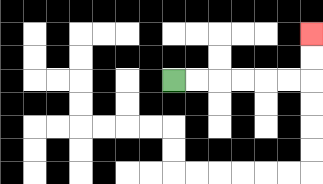{'start': '[7, 3]', 'end': '[13, 1]', 'path_directions': 'R,R,R,R,R,R,U,U', 'path_coordinates': '[[7, 3], [8, 3], [9, 3], [10, 3], [11, 3], [12, 3], [13, 3], [13, 2], [13, 1]]'}